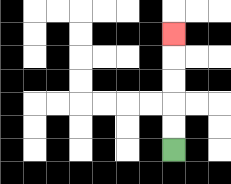{'start': '[7, 6]', 'end': '[7, 1]', 'path_directions': 'U,U,U,U,U', 'path_coordinates': '[[7, 6], [7, 5], [7, 4], [7, 3], [7, 2], [7, 1]]'}